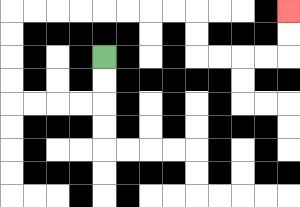{'start': '[4, 2]', 'end': '[12, 0]', 'path_directions': 'D,D,L,L,L,L,U,U,U,U,R,R,R,R,R,R,R,R,D,D,R,R,R,R,U,U', 'path_coordinates': '[[4, 2], [4, 3], [4, 4], [3, 4], [2, 4], [1, 4], [0, 4], [0, 3], [0, 2], [0, 1], [0, 0], [1, 0], [2, 0], [3, 0], [4, 0], [5, 0], [6, 0], [7, 0], [8, 0], [8, 1], [8, 2], [9, 2], [10, 2], [11, 2], [12, 2], [12, 1], [12, 0]]'}